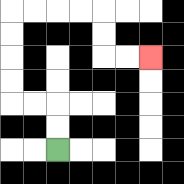{'start': '[2, 6]', 'end': '[6, 2]', 'path_directions': 'U,U,L,L,U,U,U,U,R,R,R,R,D,D,R,R', 'path_coordinates': '[[2, 6], [2, 5], [2, 4], [1, 4], [0, 4], [0, 3], [0, 2], [0, 1], [0, 0], [1, 0], [2, 0], [3, 0], [4, 0], [4, 1], [4, 2], [5, 2], [6, 2]]'}